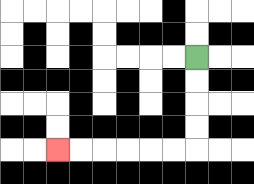{'start': '[8, 2]', 'end': '[2, 6]', 'path_directions': 'D,D,D,D,L,L,L,L,L,L', 'path_coordinates': '[[8, 2], [8, 3], [8, 4], [8, 5], [8, 6], [7, 6], [6, 6], [5, 6], [4, 6], [3, 6], [2, 6]]'}